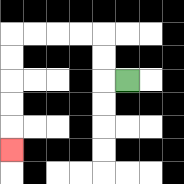{'start': '[5, 3]', 'end': '[0, 6]', 'path_directions': 'L,U,U,L,L,L,L,D,D,D,D,D', 'path_coordinates': '[[5, 3], [4, 3], [4, 2], [4, 1], [3, 1], [2, 1], [1, 1], [0, 1], [0, 2], [0, 3], [0, 4], [0, 5], [0, 6]]'}